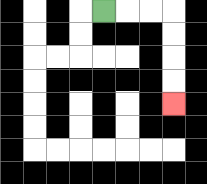{'start': '[4, 0]', 'end': '[7, 4]', 'path_directions': 'R,R,R,D,D,D,D', 'path_coordinates': '[[4, 0], [5, 0], [6, 0], [7, 0], [7, 1], [7, 2], [7, 3], [7, 4]]'}